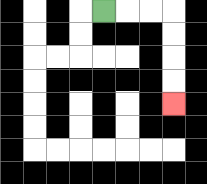{'start': '[4, 0]', 'end': '[7, 4]', 'path_directions': 'R,R,R,D,D,D,D', 'path_coordinates': '[[4, 0], [5, 0], [6, 0], [7, 0], [7, 1], [7, 2], [7, 3], [7, 4]]'}